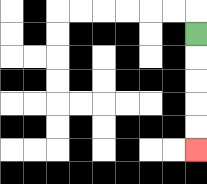{'start': '[8, 1]', 'end': '[8, 6]', 'path_directions': 'D,D,D,D,D', 'path_coordinates': '[[8, 1], [8, 2], [8, 3], [8, 4], [8, 5], [8, 6]]'}